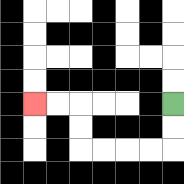{'start': '[7, 4]', 'end': '[1, 4]', 'path_directions': 'D,D,L,L,L,L,U,U,L,L', 'path_coordinates': '[[7, 4], [7, 5], [7, 6], [6, 6], [5, 6], [4, 6], [3, 6], [3, 5], [3, 4], [2, 4], [1, 4]]'}